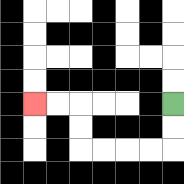{'start': '[7, 4]', 'end': '[1, 4]', 'path_directions': 'D,D,L,L,L,L,U,U,L,L', 'path_coordinates': '[[7, 4], [7, 5], [7, 6], [6, 6], [5, 6], [4, 6], [3, 6], [3, 5], [3, 4], [2, 4], [1, 4]]'}